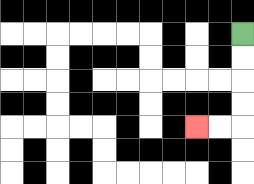{'start': '[10, 1]', 'end': '[8, 5]', 'path_directions': 'D,D,D,D,L,L', 'path_coordinates': '[[10, 1], [10, 2], [10, 3], [10, 4], [10, 5], [9, 5], [8, 5]]'}